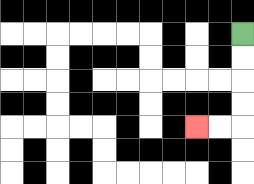{'start': '[10, 1]', 'end': '[8, 5]', 'path_directions': 'D,D,D,D,L,L', 'path_coordinates': '[[10, 1], [10, 2], [10, 3], [10, 4], [10, 5], [9, 5], [8, 5]]'}